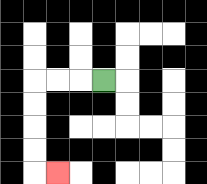{'start': '[4, 3]', 'end': '[2, 7]', 'path_directions': 'L,L,L,D,D,D,D,R', 'path_coordinates': '[[4, 3], [3, 3], [2, 3], [1, 3], [1, 4], [1, 5], [1, 6], [1, 7], [2, 7]]'}